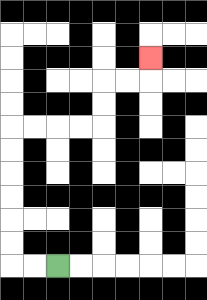{'start': '[2, 11]', 'end': '[6, 2]', 'path_directions': 'L,L,U,U,U,U,U,U,R,R,R,R,U,U,R,R,U', 'path_coordinates': '[[2, 11], [1, 11], [0, 11], [0, 10], [0, 9], [0, 8], [0, 7], [0, 6], [0, 5], [1, 5], [2, 5], [3, 5], [4, 5], [4, 4], [4, 3], [5, 3], [6, 3], [6, 2]]'}